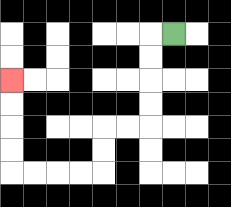{'start': '[7, 1]', 'end': '[0, 3]', 'path_directions': 'L,D,D,D,D,L,L,D,D,L,L,L,L,U,U,U,U', 'path_coordinates': '[[7, 1], [6, 1], [6, 2], [6, 3], [6, 4], [6, 5], [5, 5], [4, 5], [4, 6], [4, 7], [3, 7], [2, 7], [1, 7], [0, 7], [0, 6], [0, 5], [0, 4], [0, 3]]'}